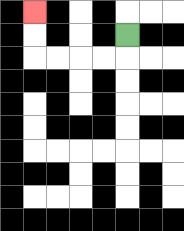{'start': '[5, 1]', 'end': '[1, 0]', 'path_directions': 'D,L,L,L,L,U,U', 'path_coordinates': '[[5, 1], [5, 2], [4, 2], [3, 2], [2, 2], [1, 2], [1, 1], [1, 0]]'}